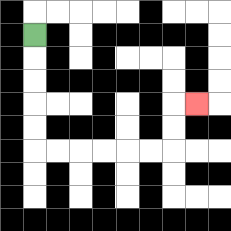{'start': '[1, 1]', 'end': '[8, 4]', 'path_directions': 'D,D,D,D,D,R,R,R,R,R,R,U,U,R', 'path_coordinates': '[[1, 1], [1, 2], [1, 3], [1, 4], [1, 5], [1, 6], [2, 6], [3, 6], [4, 6], [5, 6], [6, 6], [7, 6], [7, 5], [7, 4], [8, 4]]'}